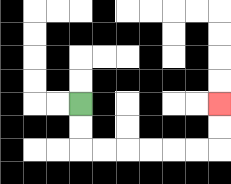{'start': '[3, 4]', 'end': '[9, 4]', 'path_directions': 'D,D,R,R,R,R,R,R,U,U', 'path_coordinates': '[[3, 4], [3, 5], [3, 6], [4, 6], [5, 6], [6, 6], [7, 6], [8, 6], [9, 6], [9, 5], [9, 4]]'}